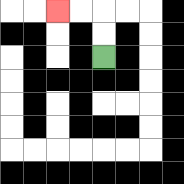{'start': '[4, 2]', 'end': '[2, 0]', 'path_directions': 'U,U,L,L', 'path_coordinates': '[[4, 2], [4, 1], [4, 0], [3, 0], [2, 0]]'}